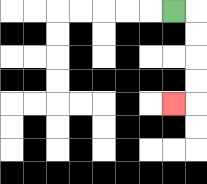{'start': '[7, 0]', 'end': '[7, 4]', 'path_directions': 'R,D,D,D,D,L', 'path_coordinates': '[[7, 0], [8, 0], [8, 1], [8, 2], [8, 3], [8, 4], [7, 4]]'}